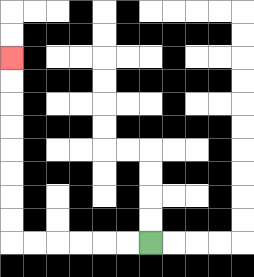{'start': '[6, 10]', 'end': '[0, 2]', 'path_directions': 'L,L,L,L,L,L,U,U,U,U,U,U,U,U', 'path_coordinates': '[[6, 10], [5, 10], [4, 10], [3, 10], [2, 10], [1, 10], [0, 10], [0, 9], [0, 8], [0, 7], [0, 6], [0, 5], [0, 4], [0, 3], [0, 2]]'}